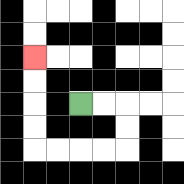{'start': '[3, 4]', 'end': '[1, 2]', 'path_directions': 'R,R,D,D,L,L,L,L,U,U,U,U', 'path_coordinates': '[[3, 4], [4, 4], [5, 4], [5, 5], [5, 6], [4, 6], [3, 6], [2, 6], [1, 6], [1, 5], [1, 4], [1, 3], [1, 2]]'}